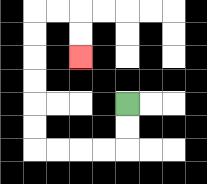{'start': '[5, 4]', 'end': '[3, 2]', 'path_directions': 'D,D,L,L,L,L,U,U,U,U,U,U,R,R,D,D', 'path_coordinates': '[[5, 4], [5, 5], [5, 6], [4, 6], [3, 6], [2, 6], [1, 6], [1, 5], [1, 4], [1, 3], [1, 2], [1, 1], [1, 0], [2, 0], [3, 0], [3, 1], [3, 2]]'}